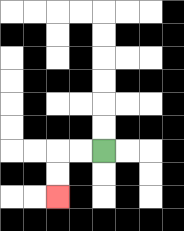{'start': '[4, 6]', 'end': '[2, 8]', 'path_directions': 'L,L,D,D', 'path_coordinates': '[[4, 6], [3, 6], [2, 6], [2, 7], [2, 8]]'}